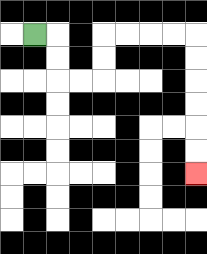{'start': '[1, 1]', 'end': '[8, 7]', 'path_directions': 'R,D,D,R,R,U,U,R,R,R,R,D,D,D,D,D,D', 'path_coordinates': '[[1, 1], [2, 1], [2, 2], [2, 3], [3, 3], [4, 3], [4, 2], [4, 1], [5, 1], [6, 1], [7, 1], [8, 1], [8, 2], [8, 3], [8, 4], [8, 5], [8, 6], [8, 7]]'}